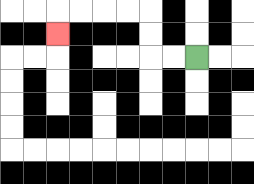{'start': '[8, 2]', 'end': '[2, 1]', 'path_directions': 'L,L,U,U,L,L,L,L,D', 'path_coordinates': '[[8, 2], [7, 2], [6, 2], [6, 1], [6, 0], [5, 0], [4, 0], [3, 0], [2, 0], [2, 1]]'}